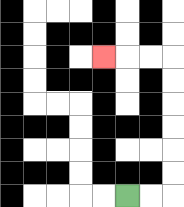{'start': '[5, 8]', 'end': '[4, 2]', 'path_directions': 'R,R,U,U,U,U,U,U,L,L,L', 'path_coordinates': '[[5, 8], [6, 8], [7, 8], [7, 7], [7, 6], [7, 5], [7, 4], [7, 3], [7, 2], [6, 2], [5, 2], [4, 2]]'}